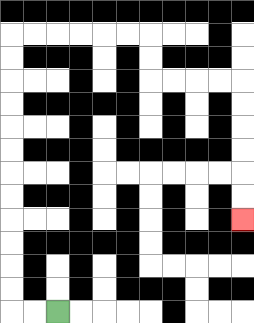{'start': '[2, 13]', 'end': '[10, 9]', 'path_directions': 'L,L,U,U,U,U,U,U,U,U,U,U,U,U,R,R,R,R,R,R,D,D,R,R,R,R,D,D,D,D,D,D', 'path_coordinates': '[[2, 13], [1, 13], [0, 13], [0, 12], [0, 11], [0, 10], [0, 9], [0, 8], [0, 7], [0, 6], [0, 5], [0, 4], [0, 3], [0, 2], [0, 1], [1, 1], [2, 1], [3, 1], [4, 1], [5, 1], [6, 1], [6, 2], [6, 3], [7, 3], [8, 3], [9, 3], [10, 3], [10, 4], [10, 5], [10, 6], [10, 7], [10, 8], [10, 9]]'}